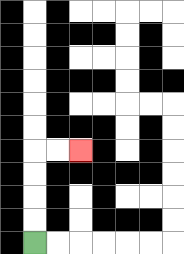{'start': '[1, 10]', 'end': '[3, 6]', 'path_directions': 'U,U,U,U,R,R', 'path_coordinates': '[[1, 10], [1, 9], [1, 8], [1, 7], [1, 6], [2, 6], [3, 6]]'}